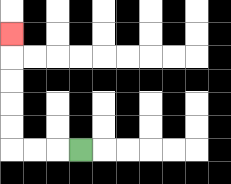{'start': '[3, 6]', 'end': '[0, 1]', 'path_directions': 'L,L,L,U,U,U,U,U', 'path_coordinates': '[[3, 6], [2, 6], [1, 6], [0, 6], [0, 5], [0, 4], [0, 3], [0, 2], [0, 1]]'}